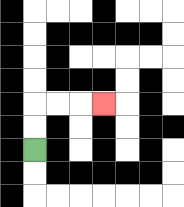{'start': '[1, 6]', 'end': '[4, 4]', 'path_directions': 'U,U,R,R,R', 'path_coordinates': '[[1, 6], [1, 5], [1, 4], [2, 4], [3, 4], [4, 4]]'}